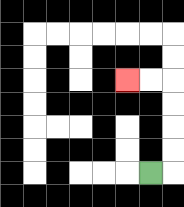{'start': '[6, 7]', 'end': '[5, 3]', 'path_directions': 'R,U,U,U,U,L,L', 'path_coordinates': '[[6, 7], [7, 7], [7, 6], [7, 5], [7, 4], [7, 3], [6, 3], [5, 3]]'}